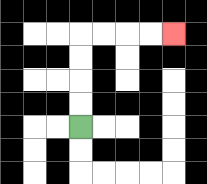{'start': '[3, 5]', 'end': '[7, 1]', 'path_directions': 'U,U,U,U,R,R,R,R', 'path_coordinates': '[[3, 5], [3, 4], [3, 3], [3, 2], [3, 1], [4, 1], [5, 1], [6, 1], [7, 1]]'}